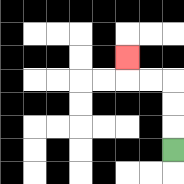{'start': '[7, 6]', 'end': '[5, 2]', 'path_directions': 'U,U,U,L,L,U', 'path_coordinates': '[[7, 6], [7, 5], [7, 4], [7, 3], [6, 3], [5, 3], [5, 2]]'}